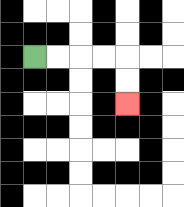{'start': '[1, 2]', 'end': '[5, 4]', 'path_directions': 'R,R,R,R,D,D', 'path_coordinates': '[[1, 2], [2, 2], [3, 2], [4, 2], [5, 2], [5, 3], [5, 4]]'}